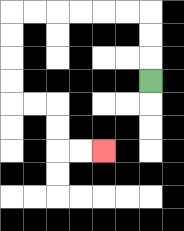{'start': '[6, 3]', 'end': '[4, 6]', 'path_directions': 'U,U,U,L,L,L,L,L,L,D,D,D,D,R,R,D,D,R,R', 'path_coordinates': '[[6, 3], [6, 2], [6, 1], [6, 0], [5, 0], [4, 0], [3, 0], [2, 0], [1, 0], [0, 0], [0, 1], [0, 2], [0, 3], [0, 4], [1, 4], [2, 4], [2, 5], [2, 6], [3, 6], [4, 6]]'}